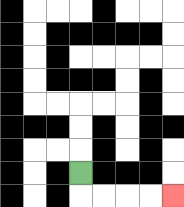{'start': '[3, 7]', 'end': '[7, 8]', 'path_directions': 'D,R,R,R,R', 'path_coordinates': '[[3, 7], [3, 8], [4, 8], [5, 8], [6, 8], [7, 8]]'}